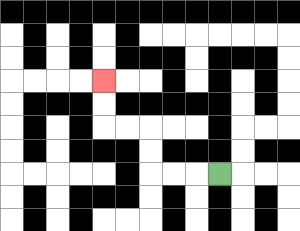{'start': '[9, 7]', 'end': '[4, 3]', 'path_directions': 'L,L,L,U,U,L,L,U,U', 'path_coordinates': '[[9, 7], [8, 7], [7, 7], [6, 7], [6, 6], [6, 5], [5, 5], [4, 5], [4, 4], [4, 3]]'}